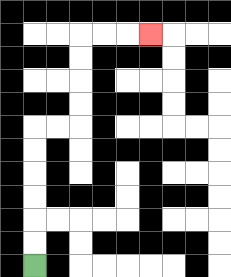{'start': '[1, 11]', 'end': '[6, 1]', 'path_directions': 'U,U,U,U,U,U,R,R,U,U,U,U,R,R,R', 'path_coordinates': '[[1, 11], [1, 10], [1, 9], [1, 8], [1, 7], [1, 6], [1, 5], [2, 5], [3, 5], [3, 4], [3, 3], [3, 2], [3, 1], [4, 1], [5, 1], [6, 1]]'}